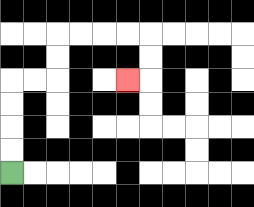{'start': '[0, 7]', 'end': '[5, 3]', 'path_directions': 'U,U,U,U,R,R,U,U,R,R,R,R,D,D,L', 'path_coordinates': '[[0, 7], [0, 6], [0, 5], [0, 4], [0, 3], [1, 3], [2, 3], [2, 2], [2, 1], [3, 1], [4, 1], [5, 1], [6, 1], [6, 2], [6, 3], [5, 3]]'}